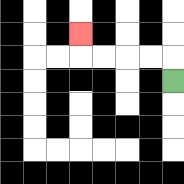{'start': '[7, 3]', 'end': '[3, 1]', 'path_directions': 'U,L,L,L,L,U', 'path_coordinates': '[[7, 3], [7, 2], [6, 2], [5, 2], [4, 2], [3, 2], [3, 1]]'}